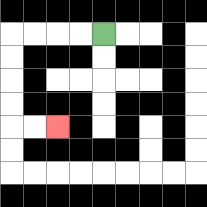{'start': '[4, 1]', 'end': '[2, 5]', 'path_directions': 'L,L,L,L,D,D,D,D,R,R', 'path_coordinates': '[[4, 1], [3, 1], [2, 1], [1, 1], [0, 1], [0, 2], [0, 3], [0, 4], [0, 5], [1, 5], [2, 5]]'}